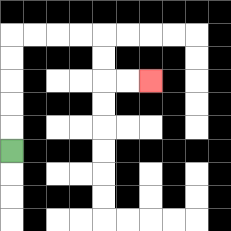{'start': '[0, 6]', 'end': '[6, 3]', 'path_directions': 'U,U,U,U,U,R,R,R,R,D,D,R,R', 'path_coordinates': '[[0, 6], [0, 5], [0, 4], [0, 3], [0, 2], [0, 1], [1, 1], [2, 1], [3, 1], [4, 1], [4, 2], [4, 3], [5, 3], [6, 3]]'}